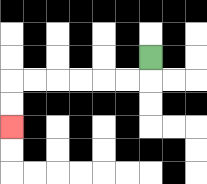{'start': '[6, 2]', 'end': '[0, 5]', 'path_directions': 'D,L,L,L,L,L,L,D,D', 'path_coordinates': '[[6, 2], [6, 3], [5, 3], [4, 3], [3, 3], [2, 3], [1, 3], [0, 3], [0, 4], [0, 5]]'}